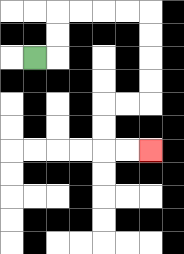{'start': '[1, 2]', 'end': '[6, 6]', 'path_directions': 'R,U,U,R,R,R,R,D,D,D,D,L,L,D,D,R,R', 'path_coordinates': '[[1, 2], [2, 2], [2, 1], [2, 0], [3, 0], [4, 0], [5, 0], [6, 0], [6, 1], [6, 2], [6, 3], [6, 4], [5, 4], [4, 4], [4, 5], [4, 6], [5, 6], [6, 6]]'}